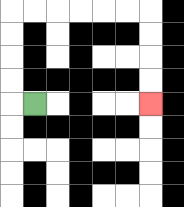{'start': '[1, 4]', 'end': '[6, 4]', 'path_directions': 'L,U,U,U,U,R,R,R,R,R,R,D,D,D,D', 'path_coordinates': '[[1, 4], [0, 4], [0, 3], [0, 2], [0, 1], [0, 0], [1, 0], [2, 0], [3, 0], [4, 0], [5, 0], [6, 0], [6, 1], [6, 2], [6, 3], [6, 4]]'}